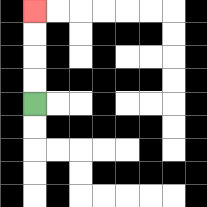{'start': '[1, 4]', 'end': '[1, 0]', 'path_directions': 'U,U,U,U', 'path_coordinates': '[[1, 4], [1, 3], [1, 2], [1, 1], [1, 0]]'}